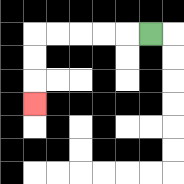{'start': '[6, 1]', 'end': '[1, 4]', 'path_directions': 'L,L,L,L,L,D,D,D', 'path_coordinates': '[[6, 1], [5, 1], [4, 1], [3, 1], [2, 1], [1, 1], [1, 2], [1, 3], [1, 4]]'}